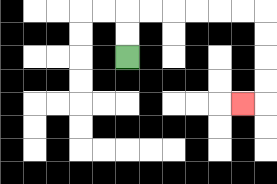{'start': '[5, 2]', 'end': '[10, 4]', 'path_directions': 'U,U,R,R,R,R,R,R,D,D,D,D,L', 'path_coordinates': '[[5, 2], [5, 1], [5, 0], [6, 0], [7, 0], [8, 0], [9, 0], [10, 0], [11, 0], [11, 1], [11, 2], [11, 3], [11, 4], [10, 4]]'}